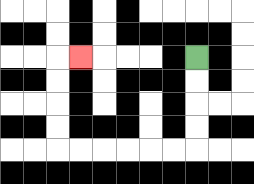{'start': '[8, 2]', 'end': '[3, 2]', 'path_directions': 'D,D,D,D,L,L,L,L,L,L,U,U,U,U,R', 'path_coordinates': '[[8, 2], [8, 3], [8, 4], [8, 5], [8, 6], [7, 6], [6, 6], [5, 6], [4, 6], [3, 6], [2, 6], [2, 5], [2, 4], [2, 3], [2, 2], [3, 2]]'}